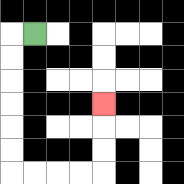{'start': '[1, 1]', 'end': '[4, 4]', 'path_directions': 'L,D,D,D,D,D,D,R,R,R,R,U,U,U', 'path_coordinates': '[[1, 1], [0, 1], [0, 2], [0, 3], [0, 4], [0, 5], [0, 6], [0, 7], [1, 7], [2, 7], [3, 7], [4, 7], [4, 6], [4, 5], [4, 4]]'}